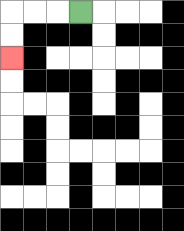{'start': '[3, 0]', 'end': '[0, 2]', 'path_directions': 'L,L,L,D,D', 'path_coordinates': '[[3, 0], [2, 0], [1, 0], [0, 0], [0, 1], [0, 2]]'}